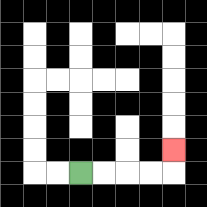{'start': '[3, 7]', 'end': '[7, 6]', 'path_directions': 'R,R,R,R,U', 'path_coordinates': '[[3, 7], [4, 7], [5, 7], [6, 7], [7, 7], [7, 6]]'}